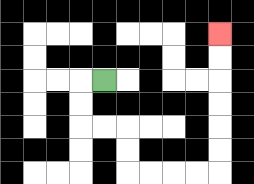{'start': '[4, 3]', 'end': '[9, 1]', 'path_directions': 'L,D,D,R,R,D,D,R,R,R,R,U,U,U,U,U,U', 'path_coordinates': '[[4, 3], [3, 3], [3, 4], [3, 5], [4, 5], [5, 5], [5, 6], [5, 7], [6, 7], [7, 7], [8, 7], [9, 7], [9, 6], [9, 5], [9, 4], [9, 3], [9, 2], [9, 1]]'}